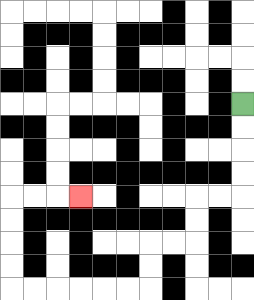{'start': '[10, 4]', 'end': '[3, 8]', 'path_directions': 'D,D,D,D,L,L,D,D,L,L,D,D,L,L,L,L,L,L,U,U,U,U,R,R,R', 'path_coordinates': '[[10, 4], [10, 5], [10, 6], [10, 7], [10, 8], [9, 8], [8, 8], [8, 9], [8, 10], [7, 10], [6, 10], [6, 11], [6, 12], [5, 12], [4, 12], [3, 12], [2, 12], [1, 12], [0, 12], [0, 11], [0, 10], [0, 9], [0, 8], [1, 8], [2, 8], [3, 8]]'}